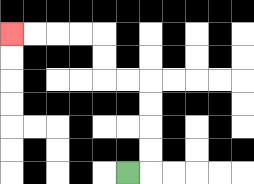{'start': '[5, 7]', 'end': '[0, 1]', 'path_directions': 'R,U,U,U,U,L,L,U,U,L,L,L,L', 'path_coordinates': '[[5, 7], [6, 7], [6, 6], [6, 5], [6, 4], [6, 3], [5, 3], [4, 3], [4, 2], [4, 1], [3, 1], [2, 1], [1, 1], [0, 1]]'}